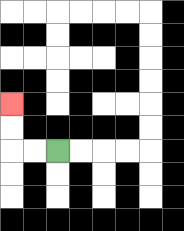{'start': '[2, 6]', 'end': '[0, 4]', 'path_directions': 'L,L,U,U', 'path_coordinates': '[[2, 6], [1, 6], [0, 6], [0, 5], [0, 4]]'}